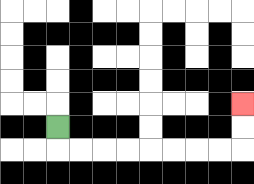{'start': '[2, 5]', 'end': '[10, 4]', 'path_directions': 'D,R,R,R,R,R,R,R,R,U,U', 'path_coordinates': '[[2, 5], [2, 6], [3, 6], [4, 6], [5, 6], [6, 6], [7, 6], [8, 6], [9, 6], [10, 6], [10, 5], [10, 4]]'}